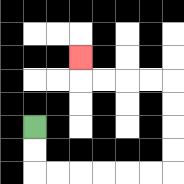{'start': '[1, 5]', 'end': '[3, 2]', 'path_directions': 'D,D,R,R,R,R,R,R,U,U,U,U,L,L,L,L,U', 'path_coordinates': '[[1, 5], [1, 6], [1, 7], [2, 7], [3, 7], [4, 7], [5, 7], [6, 7], [7, 7], [7, 6], [7, 5], [7, 4], [7, 3], [6, 3], [5, 3], [4, 3], [3, 3], [3, 2]]'}